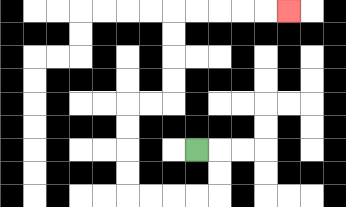{'start': '[8, 6]', 'end': '[12, 0]', 'path_directions': 'R,D,D,L,L,L,L,U,U,U,U,R,R,U,U,U,U,R,R,R,R,R', 'path_coordinates': '[[8, 6], [9, 6], [9, 7], [9, 8], [8, 8], [7, 8], [6, 8], [5, 8], [5, 7], [5, 6], [5, 5], [5, 4], [6, 4], [7, 4], [7, 3], [7, 2], [7, 1], [7, 0], [8, 0], [9, 0], [10, 0], [11, 0], [12, 0]]'}